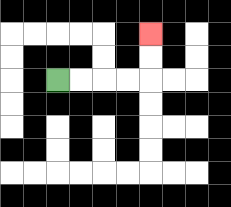{'start': '[2, 3]', 'end': '[6, 1]', 'path_directions': 'R,R,R,R,U,U', 'path_coordinates': '[[2, 3], [3, 3], [4, 3], [5, 3], [6, 3], [6, 2], [6, 1]]'}